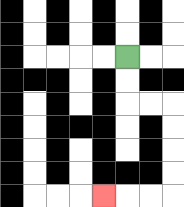{'start': '[5, 2]', 'end': '[4, 8]', 'path_directions': 'D,D,R,R,D,D,D,D,L,L,L', 'path_coordinates': '[[5, 2], [5, 3], [5, 4], [6, 4], [7, 4], [7, 5], [7, 6], [7, 7], [7, 8], [6, 8], [5, 8], [4, 8]]'}